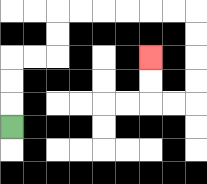{'start': '[0, 5]', 'end': '[6, 2]', 'path_directions': 'U,U,U,R,R,U,U,R,R,R,R,R,R,D,D,D,D,L,L,U,U', 'path_coordinates': '[[0, 5], [0, 4], [0, 3], [0, 2], [1, 2], [2, 2], [2, 1], [2, 0], [3, 0], [4, 0], [5, 0], [6, 0], [7, 0], [8, 0], [8, 1], [8, 2], [8, 3], [8, 4], [7, 4], [6, 4], [6, 3], [6, 2]]'}